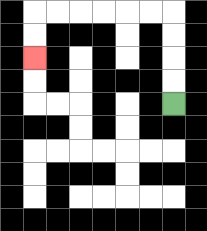{'start': '[7, 4]', 'end': '[1, 2]', 'path_directions': 'U,U,U,U,L,L,L,L,L,L,D,D', 'path_coordinates': '[[7, 4], [7, 3], [7, 2], [7, 1], [7, 0], [6, 0], [5, 0], [4, 0], [3, 0], [2, 0], [1, 0], [1, 1], [1, 2]]'}